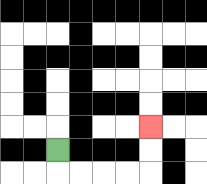{'start': '[2, 6]', 'end': '[6, 5]', 'path_directions': 'D,R,R,R,R,U,U', 'path_coordinates': '[[2, 6], [2, 7], [3, 7], [4, 7], [5, 7], [6, 7], [6, 6], [6, 5]]'}